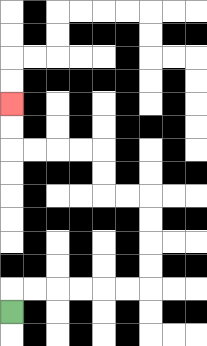{'start': '[0, 13]', 'end': '[0, 4]', 'path_directions': 'U,R,R,R,R,R,R,U,U,U,U,L,L,U,U,L,L,L,L,U,U', 'path_coordinates': '[[0, 13], [0, 12], [1, 12], [2, 12], [3, 12], [4, 12], [5, 12], [6, 12], [6, 11], [6, 10], [6, 9], [6, 8], [5, 8], [4, 8], [4, 7], [4, 6], [3, 6], [2, 6], [1, 6], [0, 6], [0, 5], [0, 4]]'}